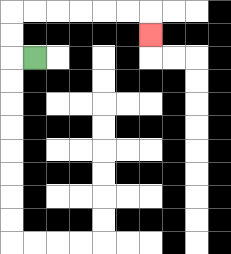{'start': '[1, 2]', 'end': '[6, 1]', 'path_directions': 'L,U,U,R,R,R,R,R,R,D', 'path_coordinates': '[[1, 2], [0, 2], [0, 1], [0, 0], [1, 0], [2, 0], [3, 0], [4, 0], [5, 0], [6, 0], [6, 1]]'}